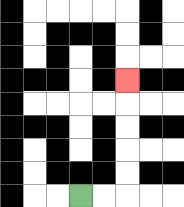{'start': '[3, 8]', 'end': '[5, 3]', 'path_directions': 'R,R,U,U,U,U,U', 'path_coordinates': '[[3, 8], [4, 8], [5, 8], [5, 7], [5, 6], [5, 5], [5, 4], [5, 3]]'}